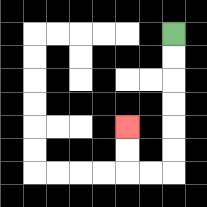{'start': '[7, 1]', 'end': '[5, 5]', 'path_directions': 'D,D,D,D,D,D,L,L,U,U', 'path_coordinates': '[[7, 1], [7, 2], [7, 3], [7, 4], [7, 5], [7, 6], [7, 7], [6, 7], [5, 7], [5, 6], [5, 5]]'}